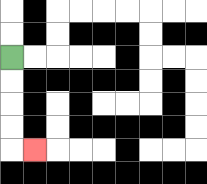{'start': '[0, 2]', 'end': '[1, 6]', 'path_directions': 'D,D,D,D,R', 'path_coordinates': '[[0, 2], [0, 3], [0, 4], [0, 5], [0, 6], [1, 6]]'}